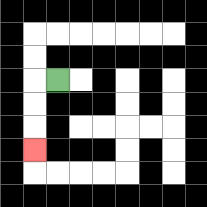{'start': '[2, 3]', 'end': '[1, 6]', 'path_directions': 'L,D,D,D', 'path_coordinates': '[[2, 3], [1, 3], [1, 4], [1, 5], [1, 6]]'}